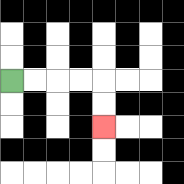{'start': '[0, 3]', 'end': '[4, 5]', 'path_directions': 'R,R,R,R,D,D', 'path_coordinates': '[[0, 3], [1, 3], [2, 3], [3, 3], [4, 3], [4, 4], [4, 5]]'}